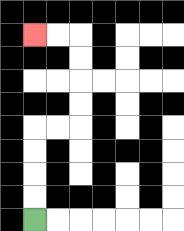{'start': '[1, 9]', 'end': '[1, 1]', 'path_directions': 'U,U,U,U,R,R,U,U,U,U,L,L', 'path_coordinates': '[[1, 9], [1, 8], [1, 7], [1, 6], [1, 5], [2, 5], [3, 5], [3, 4], [3, 3], [3, 2], [3, 1], [2, 1], [1, 1]]'}